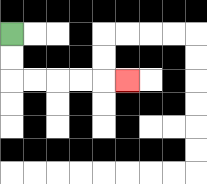{'start': '[0, 1]', 'end': '[5, 3]', 'path_directions': 'D,D,R,R,R,R,R', 'path_coordinates': '[[0, 1], [0, 2], [0, 3], [1, 3], [2, 3], [3, 3], [4, 3], [5, 3]]'}